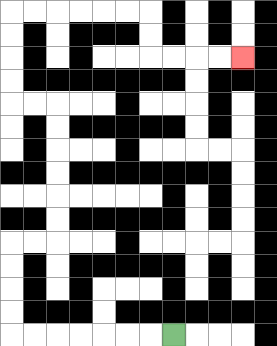{'start': '[7, 14]', 'end': '[10, 2]', 'path_directions': 'L,L,L,L,L,L,L,U,U,U,U,R,R,U,U,U,U,U,U,L,L,U,U,U,U,R,R,R,R,R,R,D,D,R,R,R,R', 'path_coordinates': '[[7, 14], [6, 14], [5, 14], [4, 14], [3, 14], [2, 14], [1, 14], [0, 14], [0, 13], [0, 12], [0, 11], [0, 10], [1, 10], [2, 10], [2, 9], [2, 8], [2, 7], [2, 6], [2, 5], [2, 4], [1, 4], [0, 4], [0, 3], [0, 2], [0, 1], [0, 0], [1, 0], [2, 0], [3, 0], [4, 0], [5, 0], [6, 0], [6, 1], [6, 2], [7, 2], [8, 2], [9, 2], [10, 2]]'}